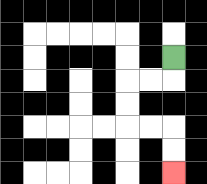{'start': '[7, 2]', 'end': '[7, 7]', 'path_directions': 'D,L,L,D,D,R,R,D,D', 'path_coordinates': '[[7, 2], [7, 3], [6, 3], [5, 3], [5, 4], [5, 5], [6, 5], [7, 5], [7, 6], [7, 7]]'}